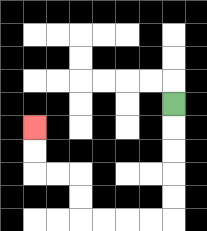{'start': '[7, 4]', 'end': '[1, 5]', 'path_directions': 'D,D,D,D,D,L,L,L,L,U,U,L,L,U,U', 'path_coordinates': '[[7, 4], [7, 5], [7, 6], [7, 7], [7, 8], [7, 9], [6, 9], [5, 9], [4, 9], [3, 9], [3, 8], [3, 7], [2, 7], [1, 7], [1, 6], [1, 5]]'}